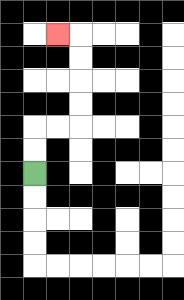{'start': '[1, 7]', 'end': '[2, 1]', 'path_directions': 'U,U,R,R,U,U,U,U,L', 'path_coordinates': '[[1, 7], [1, 6], [1, 5], [2, 5], [3, 5], [3, 4], [3, 3], [3, 2], [3, 1], [2, 1]]'}